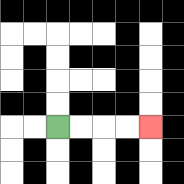{'start': '[2, 5]', 'end': '[6, 5]', 'path_directions': 'R,R,R,R', 'path_coordinates': '[[2, 5], [3, 5], [4, 5], [5, 5], [6, 5]]'}